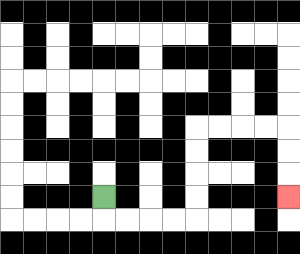{'start': '[4, 8]', 'end': '[12, 8]', 'path_directions': 'D,R,R,R,R,U,U,U,U,R,R,R,R,D,D,D', 'path_coordinates': '[[4, 8], [4, 9], [5, 9], [6, 9], [7, 9], [8, 9], [8, 8], [8, 7], [8, 6], [8, 5], [9, 5], [10, 5], [11, 5], [12, 5], [12, 6], [12, 7], [12, 8]]'}